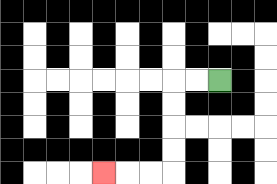{'start': '[9, 3]', 'end': '[4, 7]', 'path_directions': 'L,L,D,D,D,D,L,L,L', 'path_coordinates': '[[9, 3], [8, 3], [7, 3], [7, 4], [7, 5], [7, 6], [7, 7], [6, 7], [5, 7], [4, 7]]'}